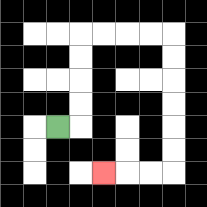{'start': '[2, 5]', 'end': '[4, 7]', 'path_directions': 'R,U,U,U,U,R,R,R,R,D,D,D,D,D,D,L,L,L', 'path_coordinates': '[[2, 5], [3, 5], [3, 4], [3, 3], [3, 2], [3, 1], [4, 1], [5, 1], [6, 1], [7, 1], [7, 2], [7, 3], [7, 4], [7, 5], [7, 6], [7, 7], [6, 7], [5, 7], [4, 7]]'}